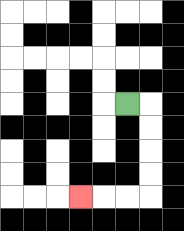{'start': '[5, 4]', 'end': '[3, 8]', 'path_directions': 'R,D,D,D,D,L,L,L', 'path_coordinates': '[[5, 4], [6, 4], [6, 5], [6, 6], [6, 7], [6, 8], [5, 8], [4, 8], [3, 8]]'}